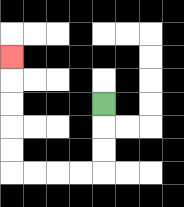{'start': '[4, 4]', 'end': '[0, 2]', 'path_directions': 'D,D,D,L,L,L,L,U,U,U,U,U', 'path_coordinates': '[[4, 4], [4, 5], [4, 6], [4, 7], [3, 7], [2, 7], [1, 7], [0, 7], [0, 6], [0, 5], [0, 4], [0, 3], [0, 2]]'}